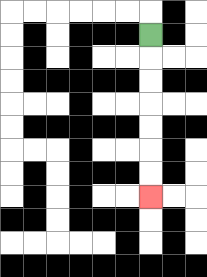{'start': '[6, 1]', 'end': '[6, 8]', 'path_directions': 'D,D,D,D,D,D,D', 'path_coordinates': '[[6, 1], [6, 2], [6, 3], [6, 4], [6, 5], [6, 6], [6, 7], [6, 8]]'}